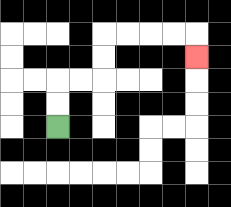{'start': '[2, 5]', 'end': '[8, 2]', 'path_directions': 'U,U,R,R,U,U,R,R,R,R,D', 'path_coordinates': '[[2, 5], [2, 4], [2, 3], [3, 3], [4, 3], [4, 2], [4, 1], [5, 1], [6, 1], [7, 1], [8, 1], [8, 2]]'}